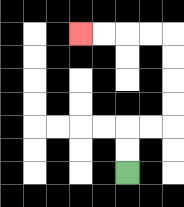{'start': '[5, 7]', 'end': '[3, 1]', 'path_directions': 'U,U,R,R,U,U,U,U,L,L,L,L', 'path_coordinates': '[[5, 7], [5, 6], [5, 5], [6, 5], [7, 5], [7, 4], [7, 3], [7, 2], [7, 1], [6, 1], [5, 1], [4, 1], [3, 1]]'}